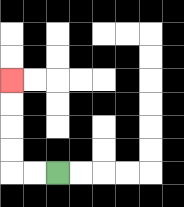{'start': '[2, 7]', 'end': '[0, 3]', 'path_directions': 'L,L,U,U,U,U', 'path_coordinates': '[[2, 7], [1, 7], [0, 7], [0, 6], [0, 5], [0, 4], [0, 3]]'}